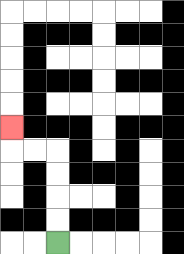{'start': '[2, 10]', 'end': '[0, 5]', 'path_directions': 'U,U,U,U,L,L,U', 'path_coordinates': '[[2, 10], [2, 9], [2, 8], [2, 7], [2, 6], [1, 6], [0, 6], [0, 5]]'}